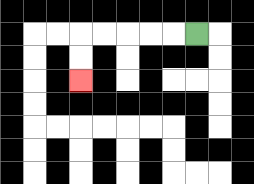{'start': '[8, 1]', 'end': '[3, 3]', 'path_directions': 'L,L,L,L,L,D,D', 'path_coordinates': '[[8, 1], [7, 1], [6, 1], [5, 1], [4, 1], [3, 1], [3, 2], [3, 3]]'}